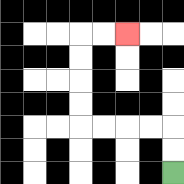{'start': '[7, 7]', 'end': '[5, 1]', 'path_directions': 'U,U,L,L,L,L,U,U,U,U,R,R', 'path_coordinates': '[[7, 7], [7, 6], [7, 5], [6, 5], [5, 5], [4, 5], [3, 5], [3, 4], [3, 3], [3, 2], [3, 1], [4, 1], [5, 1]]'}